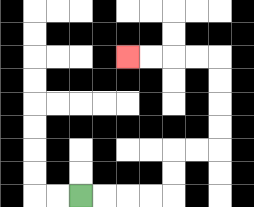{'start': '[3, 8]', 'end': '[5, 2]', 'path_directions': 'R,R,R,R,U,U,R,R,U,U,U,U,L,L,L,L', 'path_coordinates': '[[3, 8], [4, 8], [5, 8], [6, 8], [7, 8], [7, 7], [7, 6], [8, 6], [9, 6], [9, 5], [9, 4], [9, 3], [9, 2], [8, 2], [7, 2], [6, 2], [5, 2]]'}